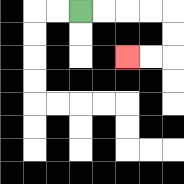{'start': '[3, 0]', 'end': '[5, 2]', 'path_directions': 'R,R,R,R,D,D,L,L', 'path_coordinates': '[[3, 0], [4, 0], [5, 0], [6, 0], [7, 0], [7, 1], [7, 2], [6, 2], [5, 2]]'}